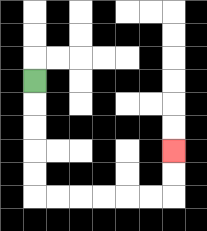{'start': '[1, 3]', 'end': '[7, 6]', 'path_directions': 'D,D,D,D,D,R,R,R,R,R,R,U,U', 'path_coordinates': '[[1, 3], [1, 4], [1, 5], [1, 6], [1, 7], [1, 8], [2, 8], [3, 8], [4, 8], [5, 8], [6, 8], [7, 8], [7, 7], [7, 6]]'}